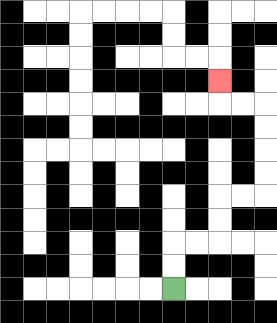{'start': '[7, 12]', 'end': '[9, 3]', 'path_directions': 'U,U,R,R,U,U,R,R,U,U,U,U,L,L,U', 'path_coordinates': '[[7, 12], [7, 11], [7, 10], [8, 10], [9, 10], [9, 9], [9, 8], [10, 8], [11, 8], [11, 7], [11, 6], [11, 5], [11, 4], [10, 4], [9, 4], [9, 3]]'}